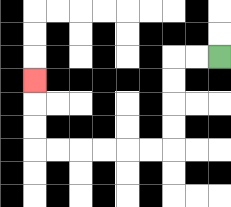{'start': '[9, 2]', 'end': '[1, 3]', 'path_directions': 'L,L,D,D,D,D,L,L,L,L,L,L,U,U,U', 'path_coordinates': '[[9, 2], [8, 2], [7, 2], [7, 3], [7, 4], [7, 5], [7, 6], [6, 6], [5, 6], [4, 6], [3, 6], [2, 6], [1, 6], [1, 5], [1, 4], [1, 3]]'}